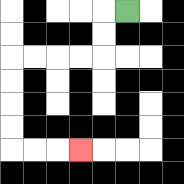{'start': '[5, 0]', 'end': '[3, 6]', 'path_directions': 'L,D,D,L,L,L,L,D,D,D,D,R,R,R', 'path_coordinates': '[[5, 0], [4, 0], [4, 1], [4, 2], [3, 2], [2, 2], [1, 2], [0, 2], [0, 3], [0, 4], [0, 5], [0, 6], [1, 6], [2, 6], [3, 6]]'}